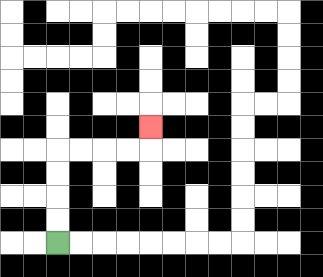{'start': '[2, 10]', 'end': '[6, 5]', 'path_directions': 'U,U,U,U,R,R,R,R,U', 'path_coordinates': '[[2, 10], [2, 9], [2, 8], [2, 7], [2, 6], [3, 6], [4, 6], [5, 6], [6, 6], [6, 5]]'}